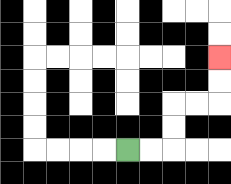{'start': '[5, 6]', 'end': '[9, 2]', 'path_directions': 'R,R,U,U,R,R,U,U', 'path_coordinates': '[[5, 6], [6, 6], [7, 6], [7, 5], [7, 4], [8, 4], [9, 4], [9, 3], [9, 2]]'}